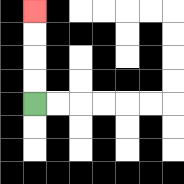{'start': '[1, 4]', 'end': '[1, 0]', 'path_directions': 'U,U,U,U', 'path_coordinates': '[[1, 4], [1, 3], [1, 2], [1, 1], [1, 0]]'}